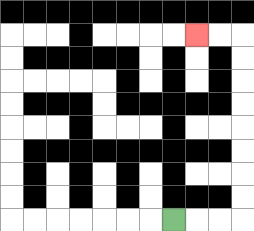{'start': '[7, 9]', 'end': '[8, 1]', 'path_directions': 'R,R,R,U,U,U,U,U,U,U,U,L,L', 'path_coordinates': '[[7, 9], [8, 9], [9, 9], [10, 9], [10, 8], [10, 7], [10, 6], [10, 5], [10, 4], [10, 3], [10, 2], [10, 1], [9, 1], [8, 1]]'}